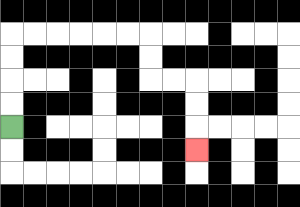{'start': '[0, 5]', 'end': '[8, 6]', 'path_directions': 'U,U,U,U,R,R,R,R,R,R,D,D,R,R,D,D,D', 'path_coordinates': '[[0, 5], [0, 4], [0, 3], [0, 2], [0, 1], [1, 1], [2, 1], [3, 1], [4, 1], [5, 1], [6, 1], [6, 2], [6, 3], [7, 3], [8, 3], [8, 4], [8, 5], [8, 6]]'}